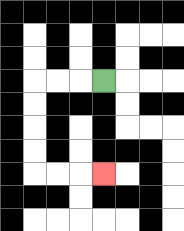{'start': '[4, 3]', 'end': '[4, 7]', 'path_directions': 'L,L,L,D,D,D,D,R,R,R', 'path_coordinates': '[[4, 3], [3, 3], [2, 3], [1, 3], [1, 4], [1, 5], [1, 6], [1, 7], [2, 7], [3, 7], [4, 7]]'}